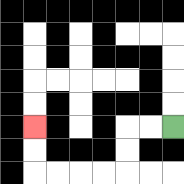{'start': '[7, 5]', 'end': '[1, 5]', 'path_directions': 'L,L,D,D,L,L,L,L,U,U', 'path_coordinates': '[[7, 5], [6, 5], [5, 5], [5, 6], [5, 7], [4, 7], [3, 7], [2, 7], [1, 7], [1, 6], [1, 5]]'}